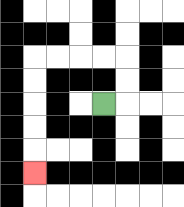{'start': '[4, 4]', 'end': '[1, 7]', 'path_directions': 'R,U,U,L,L,L,L,D,D,D,D,D', 'path_coordinates': '[[4, 4], [5, 4], [5, 3], [5, 2], [4, 2], [3, 2], [2, 2], [1, 2], [1, 3], [1, 4], [1, 5], [1, 6], [1, 7]]'}